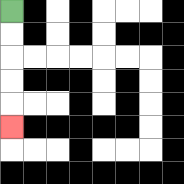{'start': '[0, 0]', 'end': '[0, 5]', 'path_directions': 'D,D,D,D,D', 'path_coordinates': '[[0, 0], [0, 1], [0, 2], [0, 3], [0, 4], [0, 5]]'}